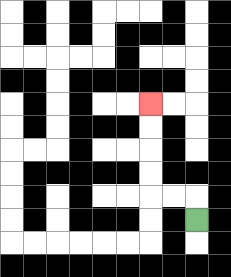{'start': '[8, 9]', 'end': '[6, 4]', 'path_directions': 'U,L,L,U,U,U,U', 'path_coordinates': '[[8, 9], [8, 8], [7, 8], [6, 8], [6, 7], [6, 6], [6, 5], [6, 4]]'}